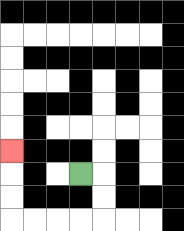{'start': '[3, 7]', 'end': '[0, 6]', 'path_directions': 'R,D,D,L,L,L,L,U,U,U', 'path_coordinates': '[[3, 7], [4, 7], [4, 8], [4, 9], [3, 9], [2, 9], [1, 9], [0, 9], [0, 8], [0, 7], [0, 6]]'}